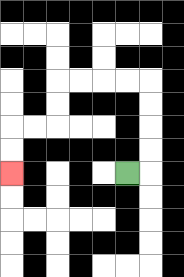{'start': '[5, 7]', 'end': '[0, 7]', 'path_directions': 'R,U,U,U,U,L,L,L,L,D,D,L,L,D,D', 'path_coordinates': '[[5, 7], [6, 7], [6, 6], [6, 5], [6, 4], [6, 3], [5, 3], [4, 3], [3, 3], [2, 3], [2, 4], [2, 5], [1, 5], [0, 5], [0, 6], [0, 7]]'}